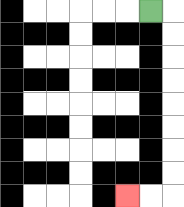{'start': '[6, 0]', 'end': '[5, 8]', 'path_directions': 'R,D,D,D,D,D,D,D,D,L,L', 'path_coordinates': '[[6, 0], [7, 0], [7, 1], [7, 2], [7, 3], [7, 4], [7, 5], [7, 6], [7, 7], [7, 8], [6, 8], [5, 8]]'}